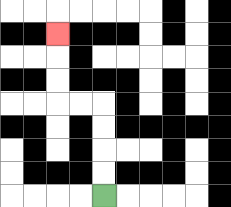{'start': '[4, 8]', 'end': '[2, 1]', 'path_directions': 'U,U,U,U,L,L,U,U,U', 'path_coordinates': '[[4, 8], [4, 7], [4, 6], [4, 5], [4, 4], [3, 4], [2, 4], [2, 3], [2, 2], [2, 1]]'}